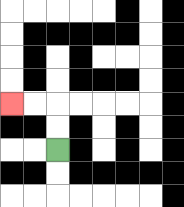{'start': '[2, 6]', 'end': '[0, 4]', 'path_directions': 'U,U,L,L', 'path_coordinates': '[[2, 6], [2, 5], [2, 4], [1, 4], [0, 4]]'}